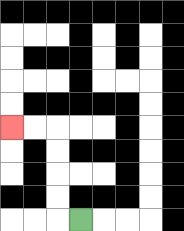{'start': '[3, 9]', 'end': '[0, 5]', 'path_directions': 'L,U,U,U,U,L,L', 'path_coordinates': '[[3, 9], [2, 9], [2, 8], [2, 7], [2, 6], [2, 5], [1, 5], [0, 5]]'}